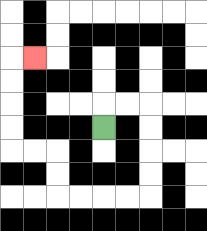{'start': '[4, 5]', 'end': '[1, 2]', 'path_directions': 'U,R,R,D,D,D,D,L,L,L,L,U,U,L,L,U,U,U,U,R', 'path_coordinates': '[[4, 5], [4, 4], [5, 4], [6, 4], [6, 5], [6, 6], [6, 7], [6, 8], [5, 8], [4, 8], [3, 8], [2, 8], [2, 7], [2, 6], [1, 6], [0, 6], [0, 5], [0, 4], [0, 3], [0, 2], [1, 2]]'}